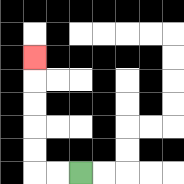{'start': '[3, 7]', 'end': '[1, 2]', 'path_directions': 'L,L,U,U,U,U,U', 'path_coordinates': '[[3, 7], [2, 7], [1, 7], [1, 6], [1, 5], [1, 4], [1, 3], [1, 2]]'}